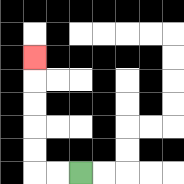{'start': '[3, 7]', 'end': '[1, 2]', 'path_directions': 'L,L,U,U,U,U,U', 'path_coordinates': '[[3, 7], [2, 7], [1, 7], [1, 6], [1, 5], [1, 4], [1, 3], [1, 2]]'}